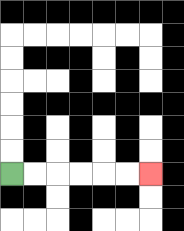{'start': '[0, 7]', 'end': '[6, 7]', 'path_directions': 'R,R,R,R,R,R', 'path_coordinates': '[[0, 7], [1, 7], [2, 7], [3, 7], [4, 7], [5, 7], [6, 7]]'}